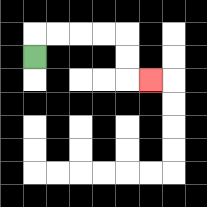{'start': '[1, 2]', 'end': '[6, 3]', 'path_directions': 'U,R,R,R,R,D,D,R', 'path_coordinates': '[[1, 2], [1, 1], [2, 1], [3, 1], [4, 1], [5, 1], [5, 2], [5, 3], [6, 3]]'}